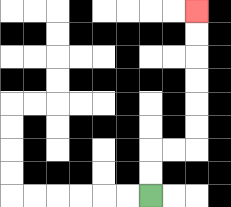{'start': '[6, 8]', 'end': '[8, 0]', 'path_directions': 'U,U,R,R,U,U,U,U,U,U', 'path_coordinates': '[[6, 8], [6, 7], [6, 6], [7, 6], [8, 6], [8, 5], [8, 4], [8, 3], [8, 2], [8, 1], [8, 0]]'}